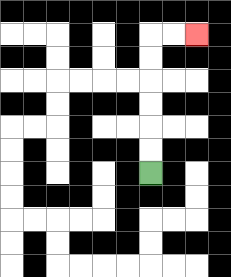{'start': '[6, 7]', 'end': '[8, 1]', 'path_directions': 'U,U,U,U,U,U,R,R', 'path_coordinates': '[[6, 7], [6, 6], [6, 5], [6, 4], [6, 3], [6, 2], [6, 1], [7, 1], [8, 1]]'}